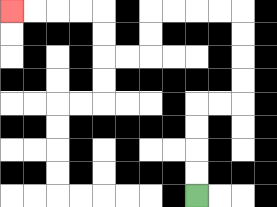{'start': '[8, 8]', 'end': '[0, 0]', 'path_directions': 'U,U,U,U,R,R,U,U,U,U,L,L,L,L,D,D,L,L,U,U,L,L,L,L', 'path_coordinates': '[[8, 8], [8, 7], [8, 6], [8, 5], [8, 4], [9, 4], [10, 4], [10, 3], [10, 2], [10, 1], [10, 0], [9, 0], [8, 0], [7, 0], [6, 0], [6, 1], [6, 2], [5, 2], [4, 2], [4, 1], [4, 0], [3, 0], [2, 0], [1, 0], [0, 0]]'}